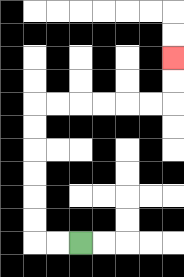{'start': '[3, 10]', 'end': '[7, 2]', 'path_directions': 'L,L,U,U,U,U,U,U,R,R,R,R,R,R,U,U', 'path_coordinates': '[[3, 10], [2, 10], [1, 10], [1, 9], [1, 8], [1, 7], [1, 6], [1, 5], [1, 4], [2, 4], [3, 4], [4, 4], [5, 4], [6, 4], [7, 4], [7, 3], [7, 2]]'}